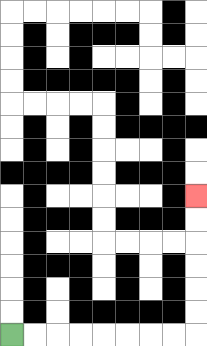{'start': '[0, 14]', 'end': '[8, 8]', 'path_directions': 'R,R,R,R,R,R,R,R,U,U,U,U,U,U', 'path_coordinates': '[[0, 14], [1, 14], [2, 14], [3, 14], [4, 14], [5, 14], [6, 14], [7, 14], [8, 14], [8, 13], [8, 12], [8, 11], [8, 10], [8, 9], [8, 8]]'}